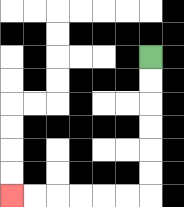{'start': '[6, 2]', 'end': '[0, 8]', 'path_directions': 'D,D,D,D,D,D,L,L,L,L,L,L', 'path_coordinates': '[[6, 2], [6, 3], [6, 4], [6, 5], [6, 6], [6, 7], [6, 8], [5, 8], [4, 8], [3, 8], [2, 8], [1, 8], [0, 8]]'}